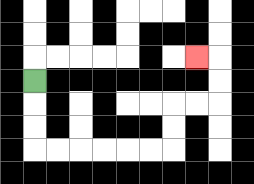{'start': '[1, 3]', 'end': '[8, 2]', 'path_directions': 'D,D,D,R,R,R,R,R,R,U,U,R,R,U,U,L', 'path_coordinates': '[[1, 3], [1, 4], [1, 5], [1, 6], [2, 6], [3, 6], [4, 6], [5, 6], [6, 6], [7, 6], [7, 5], [7, 4], [8, 4], [9, 4], [9, 3], [9, 2], [8, 2]]'}